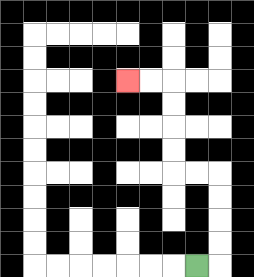{'start': '[8, 11]', 'end': '[5, 3]', 'path_directions': 'R,U,U,U,U,L,L,U,U,U,U,L,L', 'path_coordinates': '[[8, 11], [9, 11], [9, 10], [9, 9], [9, 8], [9, 7], [8, 7], [7, 7], [7, 6], [7, 5], [7, 4], [7, 3], [6, 3], [5, 3]]'}